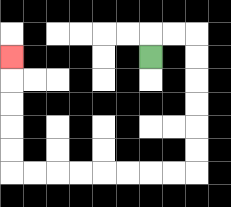{'start': '[6, 2]', 'end': '[0, 2]', 'path_directions': 'U,R,R,D,D,D,D,D,D,L,L,L,L,L,L,L,L,U,U,U,U,U', 'path_coordinates': '[[6, 2], [6, 1], [7, 1], [8, 1], [8, 2], [8, 3], [8, 4], [8, 5], [8, 6], [8, 7], [7, 7], [6, 7], [5, 7], [4, 7], [3, 7], [2, 7], [1, 7], [0, 7], [0, 6], [0, 5], [0, 4], [0, 3], [0, 2]]'}